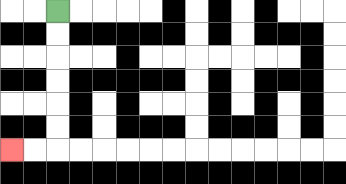{'start': '[2, 0]', 'end': '[0, 6]', 'path_directions': 'D,D,D,D,D,D,L,L', 'path_coordinates': '[[2, 0], [2, 1], [2, 2], [2, 3], [2, 4], [2, 5], [2, 6], [1, 6], [0, 6]]'}